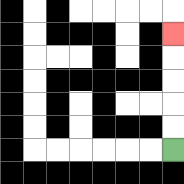{'start': '[7, 6]', 'end': '[7, 1]', 'path_directions': 'U,U,U,U,U', 'path_coordinates': '[[7, 6], [7, 5], [7, 4], [7, 3], [7, 2], [7, 1]]'}